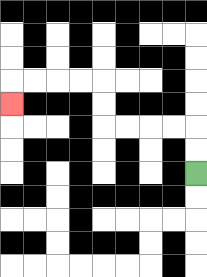{'start': '[8, 7]', 'end': '[0, 4]', 'path_directions': 'U,U,L,L,L,L,U,U,L,L,L,L,D', 'path_coordinates': '[[8, 7], [8, 6], [8, 5], [7, 5], [6, 5], [5, 5], [4, 5], [4, 4], [4, 3], [3, 3], [2, 3], [1, 3], [0, 3], [0, 4]]'}